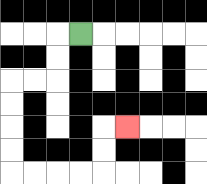{'start': '[3, 1]', 'end': '[5, 5]', 'path_directions': 'L,D,D,L,L,D,D,D,D,R,R,R,R,U,U,R', 'path_coordinates': '[[3, 1], [2, 1], [2, 2], [2, 3], [1, 3], [0, 3], [0, 4], [0, 5], [0, 6], [0, 7], [1, 7], [2, 7], [3, 7], [4, 7], [4, 6], [4, 5], [5, 5]]'}